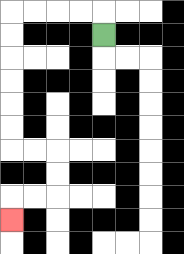{'start': '[4, 1]', 'end': '[0, 9]', 'path_directions': 'U,L,L,L,L,D,D,D,D,D,D,R,R,D,D,L,L,D', 'path_coordinates': '[[4, 1], [4, 0], [3, 0], [2, 0], [1, 0], [0, 0], [0, 1], [0, 2], [0, 3], [0, 4], [0, 5], [0, 6], [1, 6], [2, 6], [2, 7], [2, 8], [1, 8], [0, 8], [0, 9]]'}